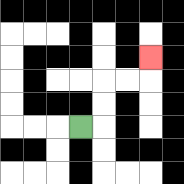{'start': '[3, 5]', 'end': '[6, 2]', 'path_directions': 'R,U,U,R,R,U', 'path_coordinates': '[[3, 5], [4, 5], [4, 4], [4, 3], [5, 3], [6, 3], [6, 2]]'}